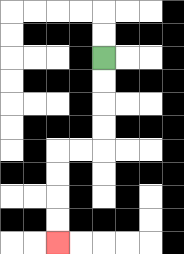{'start': '[4, 2]', 'end': '[2, 10]', 'path_directions': 'D,D,D,D,L,L,D,D,D,D', 'path_coordinates': '[[4, 2], [4, 3], [4, 4], [4, 5], [4, 6], [3, 6], [2, 6], [2, 7], [2, 8], [2, 9], [2, 10]]'}